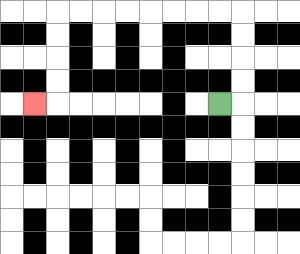{'start': '[9, 4]', 'end': '[1, 4]', 'path_directions': 'R,U,U,U,U,L,L,L,L,L,L,L,L,D,D,D,D,L', 'path_coordinates': '[[9, 4], [10, 4], [10, 3], [10, 2], [10, 1], [10, 0], [9, 0], [8, 0], [7, 0], [6, 0], [5, 0], [4, 0], [3, 0], [2, 0], [2, 1], [2, 2], [2, 3], [2, 4], [1, 4]]'}